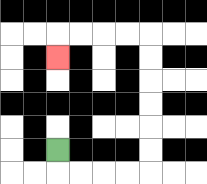{'start': '[2, 6]', 'end': '[2, 2]', 'path_directions': 'D,R,R,R,R,U,U,U,U,U,U,L,L,L,L,D', 'path_coordinates': '[[2, 6], [2, 7], [3, 7], [4, 7], [5, 7], [6, 7], [6, 6], [6, 5], [6, 4], [6, 3], [6, 2], [6, 1], [5, 1], [4, 1], [3, 1], [2, 1], [2, 2]]'}